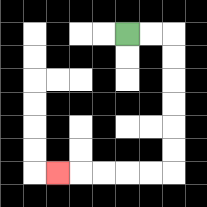{'start': '[5, 1]', 'end': '[2, 7]', 'path_directions': 'R,R,D,D,D,D,D,D,L,L,L,L,L', 'path_coordinates': '[[5, 1], [6, 1], [7, 1], [7, 2], [7, 3], [7, 4], [7, 5], [7, 6], [7, 7], [6, 7], [5, 7], [4, 7], [3, 7], [2, 7]]'}